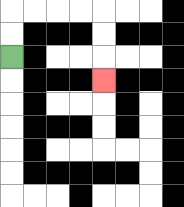{'start': '[0, 2]', 'end': '[4, 3]', 'path_directions': 'U,U,R,R,R,R,D,D,D', 'path_coordinates': '[[0, 2], [0, 1], [0, 0], [1, 0], [2, 0], [3, 0], [4, 0], [4, 1], [4, 2], [4, 3]]'}